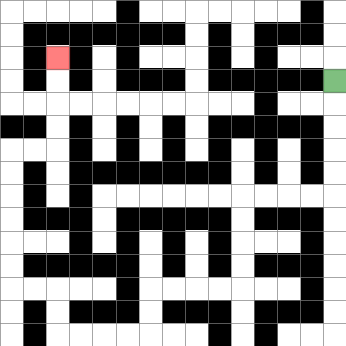{'start': '[14, 3]', 'end': '[2, 2]', 'path_directions': 'D,D,D,D,D,L,L,L,L,D,D,D,D,L,L,L,L,D,D,L,L,L,L,U,U,L,L,U,U,U,U,U,U,R,R,U,U,U,U', 'path_coordinates': '[[14, 3], [14, 4], [14, 5], [14, 6], [14, 7], [14, 8], [13, 8], [12, 8], [11, 8], [10, 8], [10, 9], [10, 10], [10, 11], [10, 12], [9, 12], [8, 12], [7, 12], [6, 12], [6, 13], [6, 14], [5, 14], [4, 14], [3, 14], [2, 14], [2, 13], [2, 12], [1, 12], [0, 12], [0, 11], [0, 10], [0, 9], [0, 8], [0, 7], [0, 6], [1, 6], [2, 6], [2, 5], [2, 4], [2, 3], [2, 2]]'}